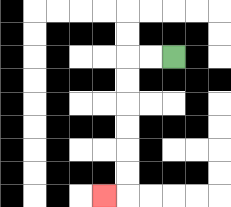{'start': '[7, 2]', 'end': '[4, 8]', 'path_directions': 'L,L,D,D,D,D,D,D,L', 'path_coordinates': '[[7, 2], [6, 2], [5, 2], [5, 3], [5, 4], [5, 5], [5, 6], [5, 7], [5, 8], [4, 8]]'}